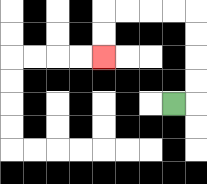{'start': '[7, 4]', 'end': '[4, 2]', 'path_directions': 'R,U,U,U,U,L,L,L,L,D,D', 'path_coordinates': '[[7, 4], [8, 4], [8, 3], [8, 2], [8, 1], [8, 0], [7, 0], [6, 0], [5, 0], [4, 0], [4, 1], [4, 2]]'}